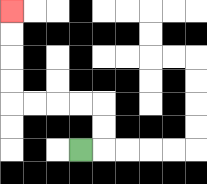{'start': '[3, 6]', 'end': '[0, 0]', 'path_directions': 'R,U,U,L,L,L,L,U,U,U,U', 'path_coordinates': '[[3, 6], [4, 6], [4, 5], [4, 4], [3, 4], [2, 4], [1, 4], [0, 4], [0, 3], [0, 2], [0, 1], [0, 0]]'}